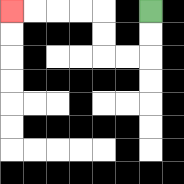{'start': '[6, 0]', 'end': '[0, 0]', 'path_directions': 'D,D,L,L,U,U,L,L,L,L', 'path_coordinates': '[[6, 0], [6, 1], [6, 2], [5, 2], [4, 2], [4, 1], [4, 0], [3, 0], [2, 0], [1, 0], [0, 0]]'}